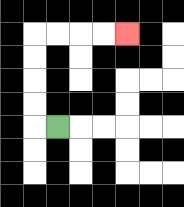{'start': '[2, 5]', 'end': '[5, 1]', 'path_directions': 'L,U,U,U,U,R,R,R,R', 'path_coordinates': '[[2, 5], [1, 5], [1, 4], [1, 3], [1, 2], [1, 1], [2, 1], [3, 1], [4, 1], [5, 1]]'}